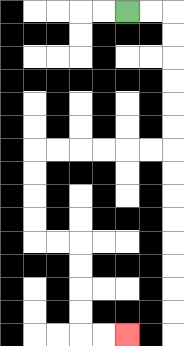{'start': '[5, 0]', 'end': '[5, 14]', 'path_directions': 'R,R,D,D,D,D,D,D,L,L,L,L,L,L,D,D,D,D,R,R,D,D,D,D,R,R', 'path_coordinates': '[[5, 0], [6, 0], [7, 0], [7, 1], [7, 2], [7, 3], [7, 4], [7, 5], [7, 6], [6, 6], [5, 6], [4, 6], [3, 6], [2, 6], [1, 6], [1, 7], [1, 8], [1, 9], [1, 10], [2, 10], [3, 10], [3, 11], [3, 12], [3, 13], [3, 14], [4, 14], [5, 14]]'}